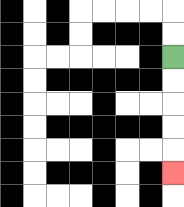{'start': '[7, 2]', 'end': '[7, 7]', 'path_directions': 'D,D,D,D,D', 'path_coordinates': '[[7, 2], [7, 3], [7, 4], [7, 5], [7, 6], [7, 7]]'}